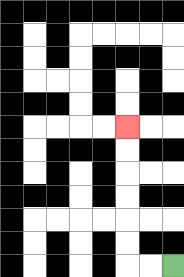{'start': '[7, 11]', 'end': '[5, 5]', 'path_directions': 'L,L,U,U,U,U,U,U', 'path_coordinates': '[[7, 11], [6, 11], [5, 11], [5, 10], [5, 9], [5, 8], [5, 7], [5, 6], [5, 5]]'}